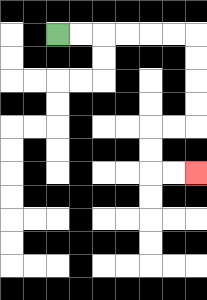{'start': '[2, 1]', 'end': '[8, 7]', 'path_directions': 'R,R,R,R,R,R,D,D,D,D,L,L,D,D,R,R', 'path_coordinates': '[[2, 1], [3, 1], [4, 1], [5, 1], [6, 1], [7, 1], [8, 1], [8, 2], [8, 3], [8, 4], [8, 5], [7, 5], [6, 5], [6, 6], [6, 7], [7, 7], [8, 7]]'}